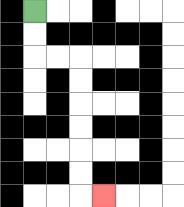{'start': '[1, 0]', 'end': '[4, 8]', 'path_directions': 'D,D,R,R,D,D,D,D,D,D,R', 'path_coordinates': '[[1, 0], [1, 1], [1, 2], [2, 2], [3, 2], [3, 3], [3, 4], [3, 5], [3, 6], [3, 7], [3, 8], [4, 8]]'}